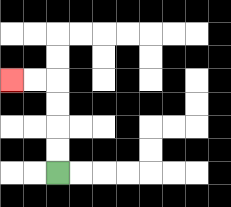{'start': '[2, 7]', 'end': '[0, 3]', 'path_directions': 'U,U,U,U,L,L', 'path_coordinates': '[[2, 7], [2, 6], [2, 5], [2, 4], [2, 3], [1, 3], [0, 3]]'}